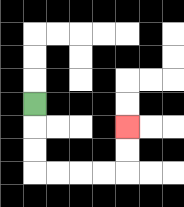{'start': '[1, 4]', 'end': '[5, 5]', 'path_directions': 'D,D,D,R,R,R,R,U,U', 'path_coordinates': '[[1, 4], [1, 5], [1, 6], [1, 7], [2, 7], [3, 7], [4, 7], [5, 7], [5, 6], [5, 5]]'}